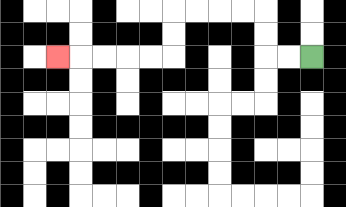{'start': '[13, 2]', 'end': '[2, 2]', 'path_directions': 'L,L,U,U,L,L,L,L,D,D,L,L,L,L,L', 'path_coordinates': '[[13, 2], [12, 2], [11, 2], [11, 1], [11, 0], [10, 0], [9, 0], [8, 0], [7, 0], [7, 1], [7, 2], [6, 2], [5, 2], [4, 2], [3, 2], [2, 2]]'}